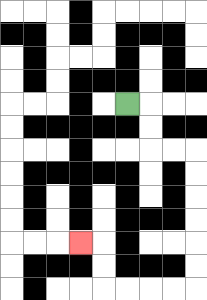{'start': '[5, 4]', 'end': '[3, 10]', 'path_directions': 'R,D,D,R,R,D,D,D,D,D,D,L,L,L,L,U,U,L', 'path_coordinates': '[[5, 4], [6, 4], [6, 5], [6, 6], [7, 6], [8, 6], [8, 7], [8, 8], [8, 9], [8, 10], [8, 11], [8, 12], [7, 12], [6, 12], [5, 12], [4, 12], [4, 11], [4, 10], [3, 10]]'}